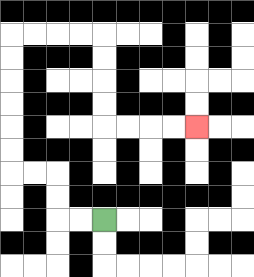{'start': '[4, 9]', 'end': '[8, 5]', 'path_directions': 'L,L,U,U,L,L,U,U,U,U,U,U,R,R,R,R,D,D,D,D,R,R,R,R', 'path_coordinates': '[[4, 9], [3, 9], [2, 9], [2, 8], [2, 7], [1, 7], [0, 7], [0, 6], [0, 5], [0, 4], [0, 3], [0, 2], [0, 1], [1, 1], [2, 1], [3, 1], [4, 1], [4, 2], [4, 3], [4, 4], [4, 5], [5, 5], [6, 5], [7, 5], [8, 5]]'}